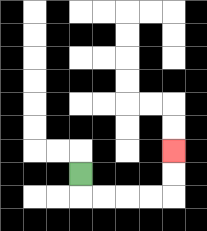{'start': '[3, 7]', 'end': '[7, 6]', 'path_directions': 'D,R,R,R,R,U,U', 'path_coordinates': '[[3, 7], [3, 8], [4, 8], [5, 8], [6, 8], [7, 8], [7, 7], [7, 6]]'}